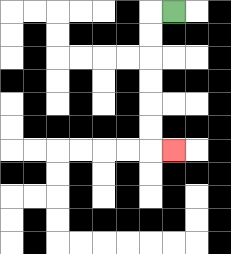{'start': '[7, 0]', 'end': '[7, 6]', 'path_directions': 'L,D,D,D,D,D,D,R', 'path_coordinates': '[[7, 0], [6, 0], [6, 1], [6, 2], [6, 3], [6, 4], [6, 5], [6, 6], [7, 6]]'}